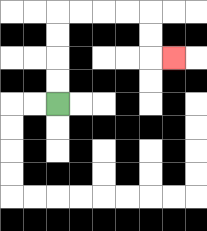{'start': '[2, 4]', 'end': '[7, 2]', 'path_directions': 'U,U,U,U,R,R,R,R,D,D,R', 'path_coordinates': '[[2, 4], [2, 3], [2, 2], [2, 1], [2, 0], [3, 0], [4, 0], [5, 0], [6, 0], [6, 1], [6, 2], [7, 2]]'}